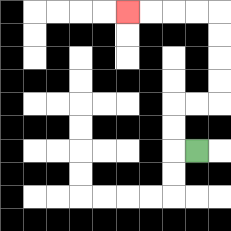{'start': '[8, 6]', 'end': '[5, 0]', 'path_directions': 'L,U,U,R,R,U,U,U,U,L,L,L,L', 'path_coordinates': '[[8, 6], [7, 6], [7, 5], [7, 4], [8, 4], [9, 4], [9, 3], [9, 2], [9, 1], [9, 0], [8, 0], [7, 0], [6, 0], [5, 0]]'}